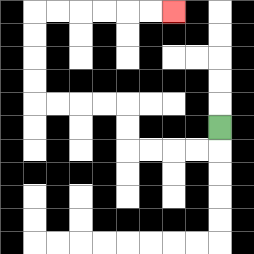{'start': '[9, 5]', 'end': '[7, 0]', 'path_directions': 'D,L,L,L,L,U,U,L,L,L,L,U,U,U,U,R,R,R,R,R,R', 'path_coordinates': '[[9, 5], [9, 6], [8, 6], [7, 6], [6, 6], [5, 6], [5, 5], [5, 4], [4, 4], [3, 4], [2, 4], [1, 4], [1, 3], [1, 2], [1, 1], [1, 0], [2, 0], [3, 0], [4, 0], [5, 0], [6, 0], [7, 0]]'}